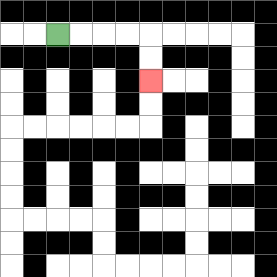{'start': '[2, 1]', 'end': '[6, 3]', 'path_directions': 'R,R,R,R,D,D', 'path_coordinates': '[[2, 1], [3, 1], [4, 1], [5, 1], [6, 1], [6, 2], [6, 3]]'}